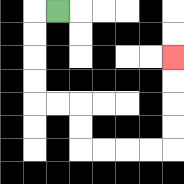{'start': '[2, 0]', 'end': '[7, 2]', 'path_directions': 'L,D,D,D,D,R,R,D,D,R,R,R,R,U,U,U,U', 'path_coordinates': '[[2, 0], [1, 0], [1, 1], [1, 2], [1, 3], [1, 4], [2, 4], [3, 4], [3, 5], [3, 6], [4, 6], [5, 6], [6, 6], [7, 6], [7, 5], [7, 4], [7, 3], [7, 2]]'}